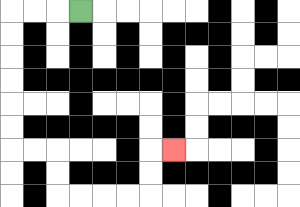{'start': '[3, 0]', 'end': '[7, 6]', 'path_directions': 'L,L,L,D,D,D,D,D,D,R,R,D,D,R,R,R,R,U,U,R', 'path_coordinates': '[[3, 0], [2, 0], [1, 0], [0, 0], [0, 1], [0, 2], [0, 3], [0, 4], [0, 5], [0, 6], [1, 6], [2, 6], [2, 7], [2, 8], [3, 8], [4, 8], [5, 8], [6, 8], [6, 7], [6, 6], [7, 6]]'}